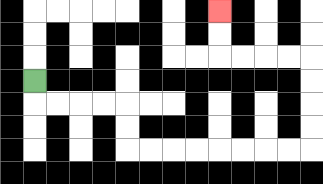{'start': '[1, 3]', 'end': '[9, 0]', 'path_directions': 'D,R,R,R,R,D,D,R,R,R,R,R,R,R,R,U,U,U,U,L,L,L,L,U,U', 'path_coordinates': '[[1, 3], [1, 4], [2, 4], [3, 4], [4, 4], [5, 4], [5, 5], [5, 6], [6, 6], [7, 6], [8, 6], [9, 6], [10, 6], [11, 6], [12, 6], [13, 6], [13, 5], [13, 4], [13, 3], [13, 2], [12, 2], [11, 2], [10, 2], [9, 2], [9, 1], [9, 0]]'}